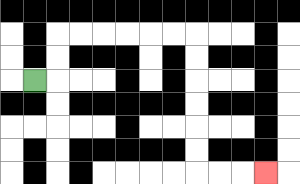{'start': '[1, 3]', 'end': '[11, 7]', 'path_directions': 'R,U,U,R,R,R,R,R,R,D,D,D,D,D,D,R,R,R', 'path_coordinates': '[[1, 3], [2, 3], [2, 2], [2, 1], [3, 1], [4, 1], [5, 1], [6, 1], [7, 1], [8, 1], [8, 2], [8, 3], [8, 4], [8, 5], [8, 6], [8, 7], [9, 7], [10, 7], [11, 7]]'}